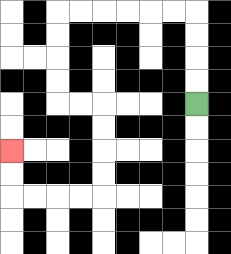{'start': '[8, 4]', 'end': '[0, 6]', 'path_directions': 'U,U,U,U,L,L,L,L,L,L,D,D,D,D,R,R,D,D,D,D,L,L,L,L,U,U', 'path_coordinates': '[[8, 4], [8, 3], [8, 2], [8, 1], [8, 0], [7, 0], [6, 0], [5, 0], [4, 0], [3, 0], [2, 0], [2, 1], [2, 2], [2, 3], [2, 4], [3, 4], [4, 4], [4, 5], [4, 6], [4, 7], [4, 8], [3, 8], [2, 8], [1, 8], [0, 8], [0, 7], [0, 6]]'}